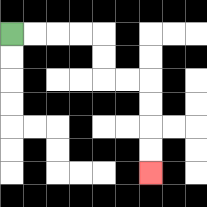{'start': '[0, 1]', 'end': '[6, 7]', 'path_directions': 'R,R,R,R,D,D,R,R,D,D,D,D', 'path_coordinates': '[[0, 1], [1, 1], [2, 1], [3, 1], [4, 1], [4, 2], [4, 3], [5, 3], [6, 3], [6, 4], [6, 5], [6, 6], [6, 7]]'}